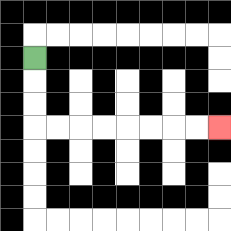{'start': '[1, 2]', 'end': '[9, 5]', 'path_directions': 'D,D,D,R,R,R,R,R,R,R,R', 'path_coordinates': '[[1, 2], [1, 3], [1, 4], [1, 5], [2, 5], [3, 5], [4, 5], [5, 5], [6, 5], [7, 5], [8, 5], [9, 5]]'}